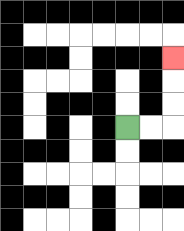{'start': '[5, 5]', 'end': '[7, 2]', 'path_directions': 'R,R,U,U,U', 'path_coordinates': '[[5, 5], [6, 5], [7, 5], [7, 4], [7, 3], [7, 2]]'}